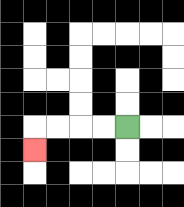{'start': '[5, 5]', 'end': '[1, 6]', 'path_directions': 'L,L,L,L,D', 'path_coordinates': '[[5, 5], [4, 5], [3, 5], [2, 5], [1, 5], [1, 6]]'}